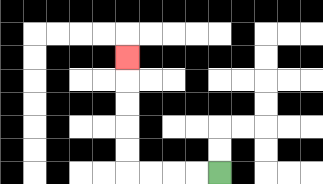{'start': '[9, 7]', 'end': '[5, 2]', 'path_directions': 'L,L,L,L,U,U,U,U,U', 'path_coordinates': '[[9, 7], [8, 7], [7, 7], [6, 7], [5, 7], [5, 6], [5, 5], [5, 4], [5, 3], [5, 2]]'}